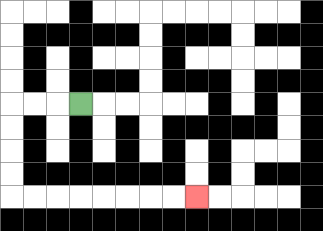{'start': '[3, 4]', 'end': '[8, 8]', 'path_directions': 'L,L,L,D,D,D,D,R,R,R,R,R,R,R,R', 'path_coordinates': '[[3, 4], [2, 4], [1, 4], [0, 4], [0, 5], [0, 6], [0, 7], [0, 8], [1, 8], [2, 8], [3, 8], [4, 8], [5, 8], [6, 8], [7, 8], [8, 8]]'}